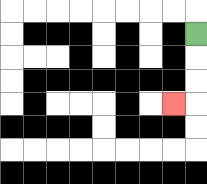{'start': '[8, 1]', 'end': '[7, 4]', 'path_directions': 'D,D,D,L', 'path_coordinates': '[[8, 1], [8, 2], [8, 3], [8, 4], [7, 4]]'}